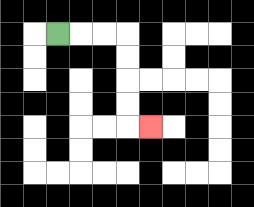{'start': '[2, 1]', 'end': '[6, 5]', 'path_directions': 'R,R,R,D,D,D,D,R', 'path_coordinates': '[[2, 1], [3, 1], [4, 1], [5, 1], [5, 2], [5, 3], [5, 4], [5, 5], [6, 5]]'}